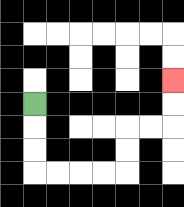{'start': '[1, 4]', 'end': '[7, 3]', 'path_directions': 'D,D,D,R,R,R,R,U,U,R,R,U,U', 'path_coordinates': '[[1, 4], [1, 5], [1, 6], [1, 7], [2, 7], [3, 7], [4, 7], [5, 7], [5, 6], [5, 5], [6, 5], [7, 5], [7, 4], [7, 3]]'}